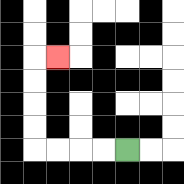{'start': '[5, 6]', 'end': '[2, 2]', 'path_directions': 'L,L,L,L,U,U,U,U,R', 'path_coordinates': '[[5, 6], [4, 6], [3, 6], [2, 6], [1, 6], [1, 5], [1, 4], [1, 3], [1, 2], [2, 2]]'}